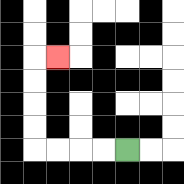{'start': '[5, 6]', 'end': '[2, 2]', 'path_directions': 'L,L,L,L,U,U,U,U,R', 'path_coordinates': '[[5, 6], [4, 6], [3, 6], [2, 6], [1, 6], [1, 5], [1, 4], [1, 3], [1, 2], [2, 2]]'}